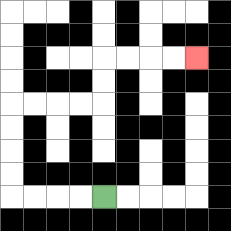{'start': '[4, 8]', 'end': '[8, 2]', 'path_directions': 'L,L,L,L,U,U,U,U,R,R,R,R,U,U,R,R,R,R', 'path_coordinates': '[[4, 8], [3, 8], [2, 8], [1, 8], [0, 8], [0, 7], [0, 6], [0, 5], [0, 4], [1, 4], [2, 4], [3, 4], [4, 4], [4, 3], [4, 2], [5, 2], [6, 2], [7, 2], [8, 2]]'}